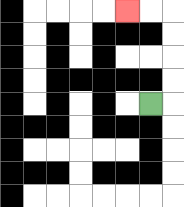{'start': '[6, 4]', 'end': '[5, 0]', 'path_directions': 'R,U,U,U,U,L,L', 'path_coordinates': '[[6, 4], [7, 4], [7, 3], [7, 2], [7, 1], [7, 0], [6, 0], [5, 0]]'}